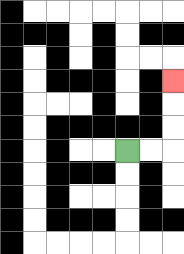{'start': '[5, 6]', 'end': '[7, 3]', 'path_directions': 'R,R,U,U,U', 'path_coordinates': '[[5, 6], [6, 6], [7, 6], [7, 5], [7, 4], [7, 3]]'}